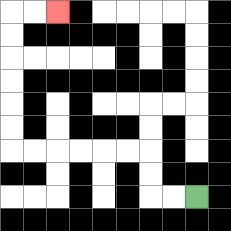{'start': '[8, 8]', 'end': '[2, 0]', 'path_directions': 'L,L,U,U,L,L,L,L,L,L,U,U,U,U,U,U,R,R', 'path_coordinates': '[[8, 8], [7, 8], [6, 8], [6, 7], [6, 6], [5, 6], [4, 6], [3, 6], [2, 6], [1, 6], [0, 6], [0, 5], [0, 4], [0, 3], [0, 2], [0, 1], [0, 0], [1, 0], [2, 0]]'}